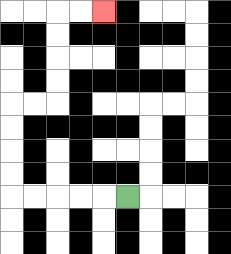{'start': '[5, 8]', 'end': '[4, 0]', 'path_directions': 'L,L,L,L,L,U,U,U,U,R,R,U,U,U,U,R,R', 'path_coordinates': '[[5, 8], [4, 8], [3, 8], [2, 8], [1, 8], [0, 8], [0, 7], [0, 6], [0, 5], [0, 4], [1, 4], [2, 4], [2, 3], [2, 2], [2, 1], [2, 0], [3, 0], [4, 0]]'}